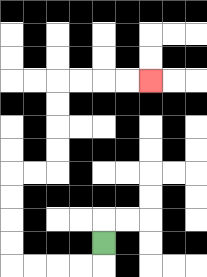{'start': '[4, 10]', 'end': '[6, 3]', 'path_directions': 'D,L,L,L,L,U,U,U,U,R,R,U,U,U,U,R,R,R,R', 'path_coordinates': '[[4, 10], [4, 11], [3, 11], [2, 11], [1, 11], [0, 11], [0, 10], [0, 9], [0, 8], [0, 7], [1, 7], [2, 7], [2, 6], [2, 5], [2, 4], [2, 3], [3, 3], [4, 3], [5, 3], [6, 3]]'}